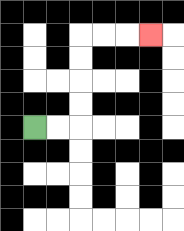{'start': '[1, 5]', 'end': '[6, 1]', 'path_directions': 'R,R,U,U,U,U,R,R,R', 'path_coordinates': '[[1, 5], [2, 5], [3, 5], [3, 4], [3, 3], [3, 2], [3, 1], [4, 1], [5, 1], [6, 1]]'}